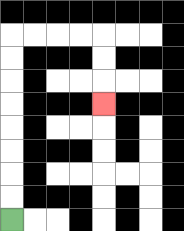{'start': '[0, 9]', 'end': '[4, 4]', 'path_directions': 'U,U,U,U,U,U,U,U,R,R,R,R,D,D,D', 'path_coordinates': '[[0, 9], [0, 8], [0, 7], [0, 6], [0, 5], [0, 4], [0, 3], [0, 2], [0, 1], [1, 1], [2, 1], [3, 1], [4, 1], [4, 2], [4, 3], [4, 4]]'}